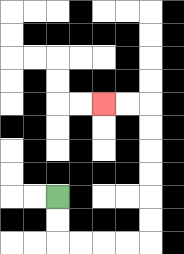{'start': '[2, 8]', 'end': '[4, 4]', 'path_directions': 'D,D,R,R,R,R,U,U,U,U,U,U,L,L', 'path_coordinates': '[[2, 8], [2, 9], [2, 10], [3, 10], [4, 10], [5, 10], [6, 10], [6, 9], [6, 8], [6, 7], [6, 6], [6, 5], [6, 4], [5, 4], [4, 4]]'}